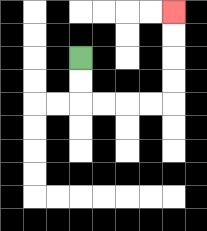{'start': '[3, 2]', 'end': '[7, 0]', 'path_directions': 'D,D,R,R,R,R,U,U,U,U', 'path_coordinates': '[[3, 2], [3, 3], [3, 4], [4, 4], [5, 4], [6, 4], [7, 4], [7, 3], [7, 2], [7, 1], [7, 0]]'}